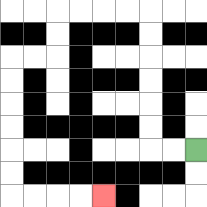{'start': '[8, 6]', 'end': '[4, 8]', 'path_directions': 'L,L,U,U,U,U,U,U,L,L,L,L,D,D,L,L,D,D,D,D,D,D,R,R,R,R', 'path_coordinates': '[[8, 6], [7, 6], [6, 6], [6, 5], [6, 4], [6, 3], [6, 2], [6, 1], [6, 0], [5, 0], [4, 0], [3, 0], [2, 0], [2, 1], [2, 2], [1, 2], [0, 2], [0, 3], [0, 4], [0, 5], [0, 6], [0, 7], [0, 8], [1, 8], [2, 8], [3, 8], [4, 8]]'}